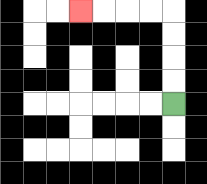{'start': '[7, 4]', 'end': '[3, 0]', 'path_directions': 'U,U,U,U,L,L,L,L', 'path_coordinates': '[[7, 4], [7, 3], [7, 2], [7, 1], [7, 0], [6, 0], [5, 0], [4, 0], [3, 0]]'}